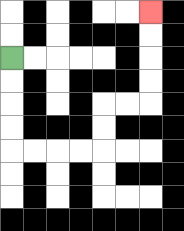{'start': '[0, 2]', 'end': '[6, 0]', 'path_directions': 'D,D,D,D,R,R,R,R,U,U,R,R,U,U,U,U', 'path_coordinates': '[[0, 2], [0, 3], [0, 4], [0, 5], [0, 6], [1, 6], [2, 6], [3, 6], [4, 6], [4, 5], [4, 4], [5, 4], [6, 4], [6, 3], [6, 2], [6, 1], [6, 0]]'}